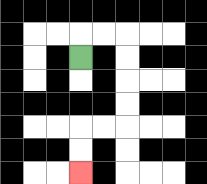{'start': '[3, 2]', 'end': '[3, 7]', 'path_directions': 'U,R,R,D,D,D,D,L,L,D,D', 'path_coordinates': '[[3, 2], [3, 1], [4, 1], [5, 1], [5, 2], [5, 3], [5, 4], [5, 5], [4, 5], [3, 5], [3, 6], [3, 7]]'}